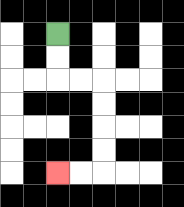{'start': '[2, 1]', 'end': '[2, 7]', 'path_directions': 'D,D,R,R,D,D,D,D,L,L', 'path_coordinates': '[[2, 1], [2, 2], [2, 3], [3, 3], [4, 3], [4, 4], [4, 5], [4, 6], [4, 7], [3, 7], [2, 7]]'}